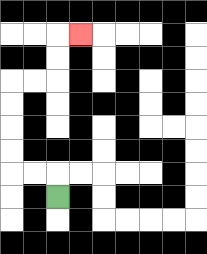{'start': '[2, 8]', 'end': '[3, 1]', 'path_directions': 'U,L,L,U,U,U,U,R,R,U,U,R', 'path_coordinates': '[[2, 8], [2, 7], [1, 7], [0, 7], [0, 6], [0, 5], [0, 4], [0, 3], [1, 3], [2, 3], [2, 2], [2, 1], [3, 1]]'}